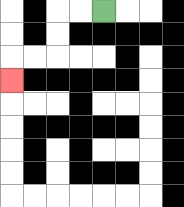{'start': '[4, 0]', 'end': '[0, 3]', 'path_directions': 'L,L,D,D,L,L,D', 'path_coordinates': '[[4, 0], [3, 0], [2, 0], [2, 1], [2, 2], [1, 2], [0, 2], [0, 3]]'}